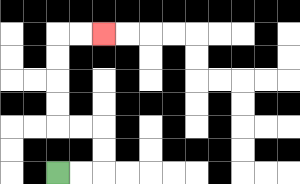{'start': '[2, 7]', 'end': '[4, 1]', 'path_directions': 'R,R,U,U,L,L,U,U,U,U,R,R', 'path_coordinates': '[[2, 7], [3, 7], [4, 7], [4, 6], [4, 5], [3, 5], [2, 5], [2, 4], [2, 3], [2, 2], [2, 1], [3, 1], [4, 1]]'}